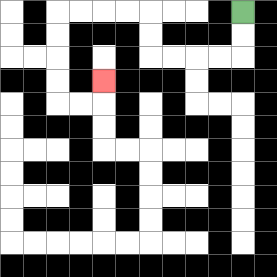{'start': '[10, 0]', 'end': '[4, 3]', 'path_directions': 'D,D,L,L,L,L,U,U,L,L,L,L,D,D,D,D,R,R,U', 'path_coordinates': '[[10, 0], [10, 1], [10, 2], [9, 2], [8, 2], [7, 2], [6, 2], [6, 1], [6, 0], [5, 0], [4, 0], [3, 0], [2, 0], [2, 1], [2, 2], [2, 3], [2, 4], [3, 4], [4, 4], [4, 3]]'}